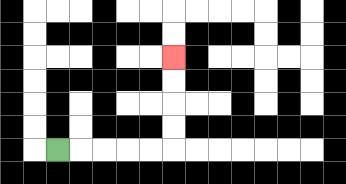{'start': '[2, 6]', 'end': '[7, 2]', 'path_directions': 'R,R,R,R,R,U,U,U,U', 'path_coordinates': '[[2, 6], [3, 6], [4, 6], [5, 6], [6, 6], [7, 6], [7, 5], [7, 4], [7, 3], [7, 2]]'}